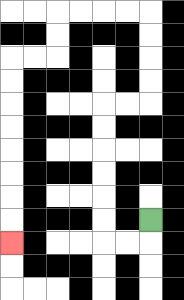{'start': '[6, 9]', 'end': '[0, 10]', 'path_directions': 'D,L,L,U,U,U,U,U,U,R,R,U,U,U,U,L,L,L,L,D,D,L,L,D,D,D,D,D,D,D,D', 'path_coordinates': '[[6, 9], [6, 10], [5, 10], [4, 10], [4, 9], [4, 8], [4, 7], [4, 6], [4, 5], [4, 4], [5, 4], [6, 4], [6, 3], [6, 2], [6, 1], [6, 0], [5, 0], [4, 0], [3, 0], [2, 0], [2, 1], [2, 2], [1, 2], [0, 2], [0, 3], [0, 4], [0, 5], [0, 6], [0, 7], [0, 8], [0, 9], [0, 10]]'}